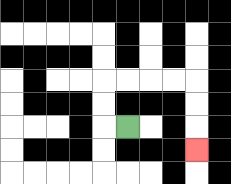{'start': '[5, 5]', 'end': '[8, 6]', 'path_directions': 'L,U,U,R,R,R,R,D,D,D', 'path_coordinates': '[[5, 5], [4, 5], [4, 4], [4, 3], [5, 3], [6, 3], [7, 3], [8, 3], [8, 4], [8, 5], [8, 6]]'}